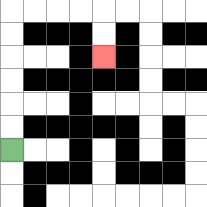{'start': '[0, 6]', 'end': '[4, 2]', 'path_directions': 'U,U,U,U,U,U,R,R,R,R,D,D', 'path_coordinates': '[[0, 6], [0, 5], [0, 4], [0, 3], [0, 2], [0, 1], [0, 0], [1, 0], [2, 0], [3, 0], [4, 0], [4, 1], [4, 2]]'}